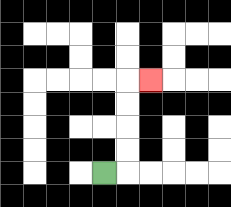{'start': '[4, 7]', 'end': '[6, 3]', 'path_directions': 'R,U,U,U,U,R', 'path_coordinates': '[[4, 7], [5, 7], [5, 6], [5, 5], [5, 4], [5, 3], [6, 3]]'}